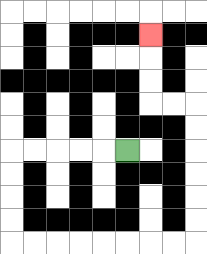{'start': '[5, 6]', 'end': '[6, 1]', 'path_directions': 'L,L,L,L,L,D,D,D,D,R,R,R,R,R,R,R,R,U,U,U,U,U,U,L,L,U,U,U', 'path_coordinates': '[[5, 6], [4, 6], [3, 6], [2, 6], [1, 6], [0, 6], [0, 7], [0, 8], [0, 9], [0, 10], [1, 10], [2, 10], [3, 10], [4, 10], [5, 10], [6, 10], [7, 10], [8, 10], [8, 9], [8, 8], [8, 7], [8, 6], [8, 5], [8, 4], [7, 4], [6, 4], [6, 3], [6, 2], [6, 1]]'}